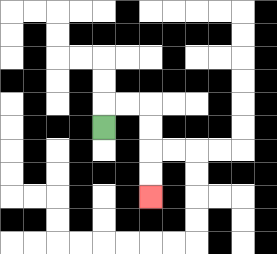{'start': '[4, 5]', 'end': '[6, 8]', 'path_directions': 'U,R,R,D,D,D,D', 'path_coordinates': '[[4, 5], [4, 4], [5, 4], [6, 4], [6, 5], [6, 6], [6, 7], [6, 8]]'}